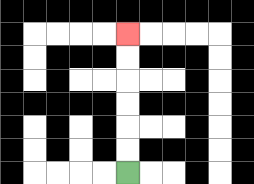{'start': '[5, 7]', 'end': '[5, 1]', 'path_directions': 'U,U,U,U,U,U', 'path_coordinates': '[[5, 7], [5, 6], [5, 5], [5, 4], [5, 3], [5, 2], [5, 1]]'}